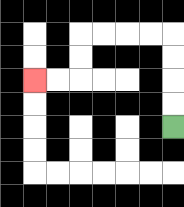{'start': '[7, 5]', 'end': '[1, 3]', 'path_directions': 'U,U,U,U,L,L,L,L,D,D,L,L', 'path_coordinates': '[[7, 5], [7, 4], [7, 3], [7, 2], [7, 1], [6, 1], [5, 1], [4, 1], [3, 1], [3, 2], [3, 3], [2, 3], [1, 3]]'}